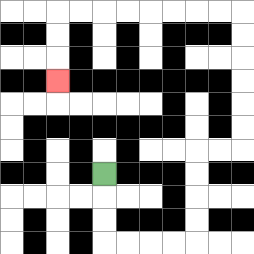{'start': '[4, 7]', 'end': '[2, 3]', 'path_directions': 'D,D,D,R,R,R,R,U,U,U,U,R,R,U,U,U,U,U,U,L,L,L,L,L,L,L,L,D,D,D', 'path_coordinates': '[[4, 7], [4, 8], [4, 9], [4, 10], [5, 10], [6, 10], [7, 10], [8, 10], [8, 9], [8, 8], [8, 7], [8, 6], [9, 6], [10, 6], [10, 5], [10, 4], [10, 3], [10, 2], [10, 1], [10, 0], [9, 0], [8, 0], [7, 0], [6, 0], [5, 0], [4, 0], [3, 0], [2, 0], [2, 1], [2, 2], [2, 3]]'}